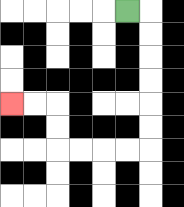{'start': '[5, 0]', 'end': '[0, 4]', 'path_directions': 'R,D,D,D,D,D,D,L,L,L,L,U,U,L,L', 'path_coordinates': '[[5, 0], [6, 0], [6, 1], [6, 2], [6, 3], [6, 4], [6, 5], [6, 6], [5, 6], [4, 6], [3, 6], [2, 6], [2, 5], [2, 4], [1, 4], [0, 4]]'}